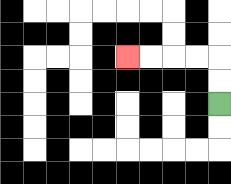{'start': '[9, 4]', 'end': '[5, 2]', 'path_directions': 'U,U,L,L,L,L', 'path_coordinates': '[[9, 4], [9, 3], [9, 2], [8, 2], [7, 2], [6, 2], [5, 2]]'}